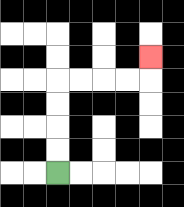{'start': '[2, 7]', 'end': '[6, 2]', 'path_directions': 'U,U,U,U,R,R,R,R,U', 'path_coordinates': '[[2, 7], [2, 6], [2, 5], [2, 4], [2, 3], [3, 3], [4, 3], [5, 3], [6, 3], [6, 2]]'}